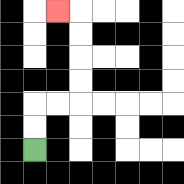{'start': '[1, 6]', 'end': '[2, 0]', 'path_directions': 'U,U,R,R,U,U,U,U,L', 'path_coordinates': '[[1, 6], [1, 5], [1, 4], [2, 4], [3, 4], [3, 3], [3, 2], [3, 1], [3, 0], [2, 0]]'}